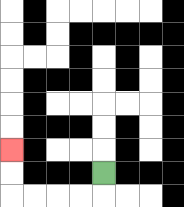{'start': '[4, 7]', 'end': '[0, 6]', 'path_directions': 'D,L,L,L,L,U,U', 'path_coordinates': '[[4, 7], [4, 8], [3, 8], [2, 8], [1, 8], [0, 8], [0, 7], [0, 6]]'}